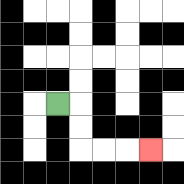{'start': '[2, 4]', 'end': '[6, 6]', 'path_directions': 'R,D,D,R,R,R', 'path_coordinates': '[[2, 4], [3, 4], [3, 5], [3, 6], [4, 6], [5, 6], [6, 6]]'}